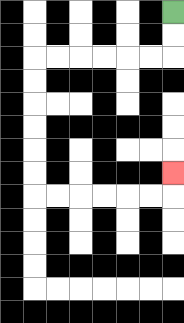{'start': '[7, 0]', 'end': '[7, 7]', 'path_directions': 'D,D,L,L,L,L,L,L,D,D,D,D,D,D,R,R,R,R,R,R,U', 'path_coordinates': '[[7, 0], [7, 1], [7, 2], [6, 2], [5, 2], [4, 2], [3, 2], [2, 2], [1, 2], [1, 3], [1, 4], [1, 5], [1, 6], [1, 7], [1, 8], [2, 8], [3, 8], [4, 8], [5, 8], [6, 8], [7, 8], [7, 7]]'}